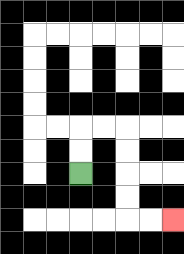{'start': '[3, 7]', 'end': '[7, 9]', 'path_directions': 'U,U,R,R,D,D,D,D,R,R', 'path_coordinates': '[[3, 7], [3, 6], [3, 5], [4, 5], [5, 5], [5, 6], [5, 7], [5, 8], [5, 9], [6, 9], [7, 9]]'}